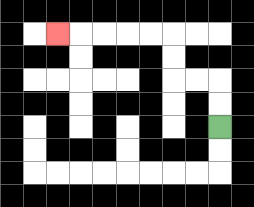{'start': '[9, 5]', 'end': '[2, 1]', 'path_directions': 'U,U,L,L,U,U,L,L,L,L,L', 'path_coordinates': '[[9, 5], [9, 4], [9, 3], [8, 3], [7, 3], [7, 2], [7, 1], [6, 1], [5, 1], [4, 1], [3, 1], [2, 1]]'}